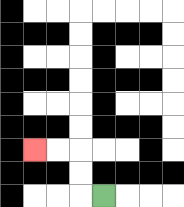{'start': '[4, 8]', 'end': '[1, 6]', 'path_directions': 'L,U,U,L,L', 'path_coordinates': '[[4, 8], [3, 8], [3, 7], [3, 6], [2, 6], [1, 6]]'}